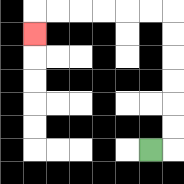{'start': '[6, 6]', 'end': '[1, 1]', 'path_directions': 'R,U,U,U,U,U,U,L,L,L,L,L,L,D', 'path_coordinates': '[[6, 6], [7, 6], [7, 5], [7, 4], [7, 3], [7, 2], [7, 1], [7, 0], [6, 0], [5, 0], [4, 0], [3, 0], [2, 0], [1, 0], [1, 1]]'}